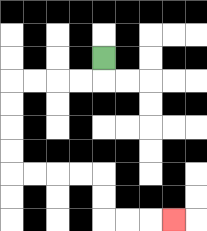{'start': '[4, 2]', 'end': '[7, 9]', 'path_directions': 'D,L,L,L,L,D,D,D,D,R,R,R,R,D,D,R,R,R', 'path_coordinates': '[[4, 2], [4, 3], [3, 3], [2, 3], [1, 3], [0, 3], [0, 4], [0, 5], [0, 6], [0, 7], [1, 7], [2, 7], [3, 7], [4, 7], [4, 8], [4, 9], [5, 9], [6, 9], [7, 9]]'}